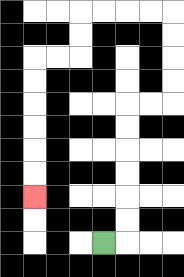{'start': '[4, 10]', 'end': '[1, 8]', 'path_directions': 'R,U,U,U,U,U,U,R,R,U,U,U,U,L,L,L,L,D,D,L,L,D,D,D,D,D,D', 'path_coordinates': '[[4, 10], [5, 10], [5, 9], [5, 8], [5, 7], [5, 6], [5, 5], [5, 4], [6, 4], [7, 4], [7, 3], [7, 2], [7, 1], [7, 0], [6, 0], [5, 0], [4, 0], [3, 0], [3, 1], [3, 2], [2, 2], [1, 2], [1, 3], [1, 4], [1, 5], [1, 6], [1, 7], [1, 8]]'}